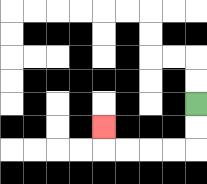{'start': '[8, 4]', 'end': '[4, 5]', 'path_directions': 'D,D,L,L,L,L,U', 'path_coordinates': '[[8, 4], [8, 5], [8, 6], [7, 6], [6, 6], [5, 6], [4, 6], [4, 5]]'}